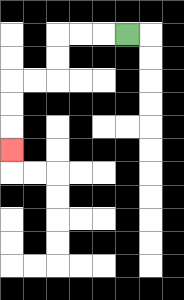{'start': '[5, 1]', 'end': '[0, 6]', 'path_directions': 'L,L,L,D,D,L,L,D,D,D', 'path_coordinates': '[[5, 1], [4, 1], [3, 1], [2, 1], [2, 2], [2, 3], [1, 3], [0, 3], [0, 4], [0, 5], [0, 6]]'}